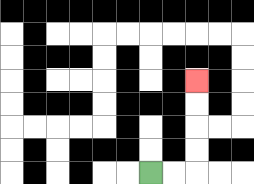{'start': '[6, 7]', 'end': '[8, 3]', 'path_directions': 'R,R,U,U,U,U', 'path_coordinates': '[[6, 7], [7, 7], [8, 7], [8, 6], [8, 5], [8, 4], [8, 3]]'}